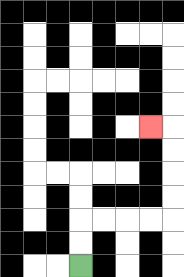{'start': '[3, 11]', 'end': '[6, 5]', 'path_directions': 'U,U,R,R,R,R,U,U,U,U,L', 'path_coordinates': '[[3, 11], [3, 10], [3, 9], [4, 9], [5, 9], [6, 9], [7, 9], [7, 8], [7, 7], [7, 6], [7, 5], [6, 5]]'}